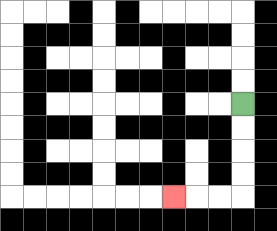{'start': '[10, 4]', 'end': '[7, 8]', 'path_directions': 'D,D,D,D,L,L,L', 'path_coordinates': '[[10, 4], [10, 5], [10, 6], [10, 7], [10, 8], [9, 8], [8, 8], [7, 8]]'}